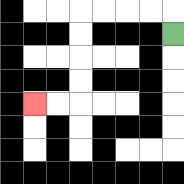{'start': '[7, 1]', 'end': '[1, 4]', 'path_directions': 'U,L,L,L,L,D,D,D,D,L,L', 'path_coordinates': '[[7, 1], [7, 0], [6, 0], [5, 0], [4, 0], [3, 0], [3, 1], [3, 2], [3, 3], [3, 4], [2, 4], [1, 4]]'}